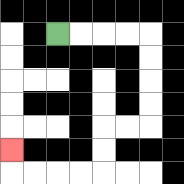{'start': '[2, 1]', 'end': '[0, 6]', 'path_directions': 'R,R,R,R,D,D,D,D,L,L,D,D,L,L,L,L,U', 'path_coordinates': '[[2, 1], [3, 1], [4, 1], [5, 1], [6, 1], [6, 2], [6, 3], [6, 4], [6, 5], [5, 5], [4, 5], [4, 6], [4, 7], [3, 7], [2, 7], [1, 7], [0, 7], [0, 6]]'}